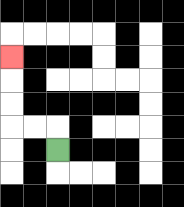{'start': '[2, 6]', 'end': '[0, 2]', 'path_directions': 'U,L,L,U,U,U', 'path_coordinates': '[[2, 6], [2, 5], [1, 5], [0, 5], [0, 4], [0, 3], [0, 2]]'}